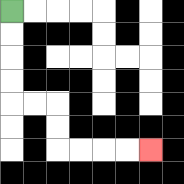{'start': '[0, 0]', 'end': '[6, 6]', 'path_directions': 'D,D,D,D,R,R,D,D,R,R,R,R', 'path_coordinates': '[[0, 0], [0, 1], [0, 2], [0, 3], [0, 4], [1, 4], [2, 4], [2, 5], [2, 6], [3, 6], [4, 6], [5, 6], [6, 6]]'}